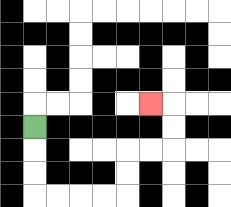{'start': '[1, 5]', 'end': '[6, 4]', 'path_directions': 'D,D,D,R,R,R,R,U,U,R,R,U,U,L', 'path_coordinates': '[[1, 5], [1, 6], [1, 7], [1, 8], [2, 8], [3, 8], [4, 8], [5, 8], [5, 7], [5, 6], [6, 6], [7, 6], [7, 5], [7, 4], [6, 4]]'}